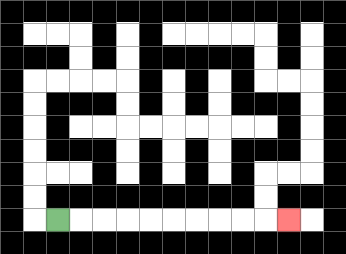{'start': '[2, 9]', 'end': '[12, 9]', 'path_directions': 'R,R,R,R,R,R,R,R,R,R', 'path_coordinates': '[[2, 9], [3, 9], [4, 9], [5, 9], [6, 9], [7, 9], [8, 9], [9, 9], [10, 9], [11, 9], [12, 9]]'}